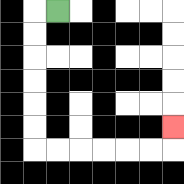{'start': '[2, 0]', 'end': '[7, 5]', 'path_directions': 'L,D,D,D,D,D,D,R,R,R,R,R,R,U', 'path_coordinates': '[[2, 0], [1, 0], [1, 1], [1, 2], [1, 3], [1, 4], [1, 5], [1, 6], [2, 6], [3, 6], [4, 6], [5, 6], [6, 6], [7, 6], [7, 5]]'}